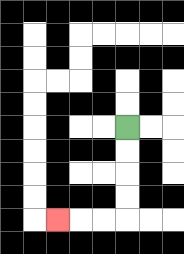{'start': '[5, 5]', 'end': '[2, 9]', 'path_directions': 'D,D,D,D,L,L,L', 'path_coordinates': '[[5, 5], [5, 6], [5, 7], [5, 8], [5, 9], [4, 9], [3, 9], [2, 9]]'}